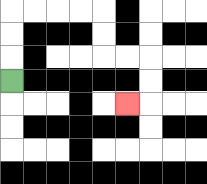{'start': '[0, 3]', 'end': '[5, 4]', 'path_directions': 'U,U,U,R,R,R,R,D,D,R,R,D,D,L', 'path_coordinates': '[[0, 3], [0, 2], [0, 1], [0, 0], [1, 0], [2, 0], [3, 0], [4, 0], [4, 1], [4, 2], [5, 2], [6, 2], [6, 3], [6, 4], [5, 4]]'}